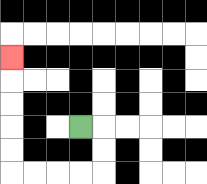{'start': '[3, 5]', 'end': '[0, 2]', 'path_directions': 'R,D,D,L,L,L,L,U,U,U,U,U', 'path_coordinates': '[[3, 5], [4, 5], [4, 6], [4, 7], [3, 7], [2, 7], [1, 7], [0, 7], [0, 6], [0, 5], [0, 4], [0, 3], [0, 2]]'}